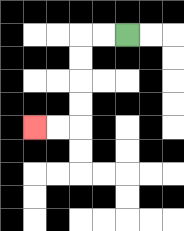{'start': '[5, 1]', 'end': '[1, 5]', 'path_directions': 'L,L,D,D,D,D,L,L', 'path_coordinates': '[[5, 1], [4, 1], [3, 1], [3, 2], [3, 3], [3, 4], [3, 5], [2, 5], [1, 5]]'}